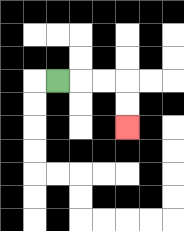{'start': '[2, 3]', 'end': '[5, 5]', 'path_directions': 'R,R,R,D,D', 'path_coordinates': '[[2, 3], [3, 3], [4, 3], [5, 3], [5, 4], [5, 5]]'}